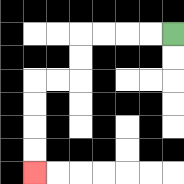{'start': '[7, 1]', 'end': '[1, 7]', 'path_directions': 'L,L,L,L,D,D,L,L,D,D,D,D', 'path_coordinates': '[[7, 1], [6, 1], [5, 1], [4, 1], [3, 1], [3, 2], [3, 3], [2, 3], [1, 3], [1, 4], [1, 5], [1, 6], [1, 7]]'}